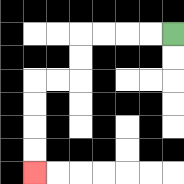{'start': '[7, 1]', 'end': '[1, 7]', 'path_directions': 'L,L,L,L,D,D,L,L,D,D,D,D', 'path_coordinates': '[[7, 1], [6, 1], [5, 1], [4, 1], [3, 1], [3, 2], [3, 3], [2, 3], [1, 3], [1, 4], [1, 5], [1, 6], [1, 7]]'}